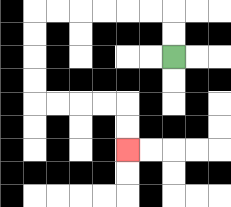{'start': '[7, 2]', 'end': '[5, 6]', 'path_directions': 'U,U,L,L,L,L,L,L,D,D,D,D,R,R,R,R,D,D', 'path_coordinates': '[[7, 2], [7, 1], [7, 0], [6, 0], [5, 0], [4, 0], [3, 0], [2, 0], [1, 0], [1, 1], [1, 2], [1, 3], [1, 4], [2, 4], [3, 4], [4, 4], [5, 4], [5, 5], [5, 6]]'}